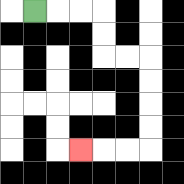{'start': '[1, 0]', 'end': '[3, 6]', 'path_directions': 'R,R,R,D,D,R,R,D,D,D,D,L,L,L', 'path_coordinates': '[[1, 0], [2, 0], [3, 0], [4, 0], [4, 1], [4, 2], [5, 2], [6, 2], [6, 3], [6, 4], [6, 5], [6, 6], [5, 6], [4, 6], [3, 6]]'}